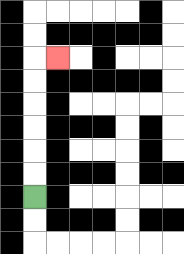{'start': '[1, 8]', 'end': '[2, 2]', 'path_directions': 'U,U,U,U,U,U,R', 'path_coordinates': '[[1, 8], [1, 7], [1, 6], [1, 5], [1, 4], [1, 3], [1, 2], [2, 2]]'}